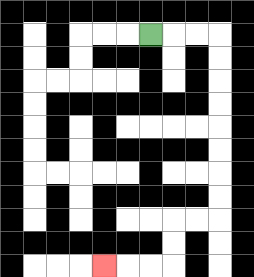{'start': '[6, 1]', 'end': '[4, 11]', 'path_directions': 'R,R,R,D,D,D,D,D,D,D,D,L,L,D,D,L,L,L', 'path_coordinates': '[[6, 1], [7, 1], [8, 1], [9, 1], [9, 2], [9, 3], [9, 4], [9, 5], [9, 6], [9, 7], [9, 8], [9, 9], [8, 9], [7, 9], [7, 10], [7, 11], [6, 11], [5, 11], [4, 11]]'}